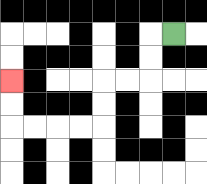{'start': '[7, 1]', 'end': '[0, 3]', 'path_directions': 'L,D,D,L,L,D,D,L,L,L,L,U,U', 'path_coordinates': '[[7, 1], [6, 1], [6, 2], [6, 3], [5, 3], [4, 3], [4, 4], [4, 5], [3, 5], [2, 5], [1, 5], [0, 5], [0, 4], [0, 3]]'}